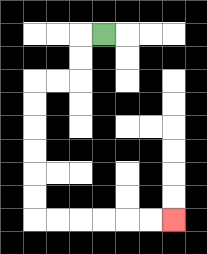{'start': '[4, 1]', 'end': '[7, 9]', 'path_directions': 'L,D,D,L,L,D,D,D,D,D,D,R,R,R,R,R,R', 'path_coordinates': '[[4, 1], [3, 1], [3, 2], [3, 3], [2, 3], [1, 3], [1, 4], [1, 5], [1, 6], [1, 7], [1, 8], [1, 9], [2, 9], [3, 9], [4, 9], [5, 9], [6, 9], [7, 9]]'}